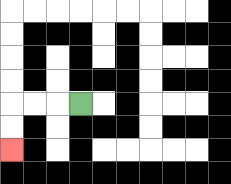{'start': '[3, 4]', 'end': '[0, 6]', 'path_directions': 'L,L,L,D,D', 'path_coordinates': '[[3, 4], [2, 4], [1, 4], [0, 4], [0, 5], [0, 6]]'}